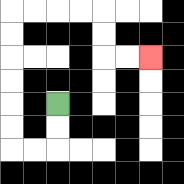{'start': '[2, 4]', 'end': '[6, 2]', 'path_directions': 'D,D,L,L,U,U,U,U,U,U,R,R,R,R,D,D,R,R', 'path_coordinates': '[[2, 4], [2, 5], [2, 6], [1, 6], [0, 6], [0, 5], [0, 4], [0, 3], [0, 2], [0, 1], [0, 0], [1, 0], [2, 0], [3, 0], [4, 0], [4, 1], [4, 2], [5, 2], [6, 2]]'}